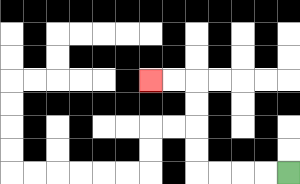{'start': '[12, 7]', 'end': '[6, 3]', 'path_directions': 'L,L,L,L,U,U,U,U,L,L', 'path_coordinates': '[[12, 7], [11, 7], [10, 7], [9, 7], [8, 7], [8, 6], [8, 5], [8, 4], [8, 3], [7, 3], [6, 3]]'}